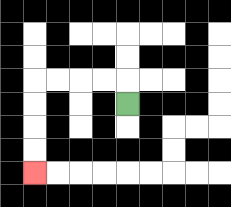{'start': '[5, 4]', 'end': '[1, 7]', 'path_directions': 'U,L,L,L,L,D,D,D,D', 'path_coordinates': '[[5, 4], [5, 3], [4, 3], [3, 3], [2, 3], [1, 3], [1, 4], [1, 5], [1, 6], [1, 7]]'}